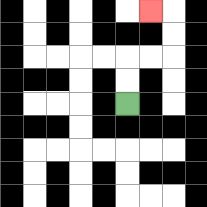{'start': '[5, 4]', 'end': '[6, 0]', 'path_directions': 'U,U,R,R,U,U,L', 'path_coordinates': '[[5, 4], [5, 3], [5, 2], [6, 2], [7, 2], [7, 1], [7, 0], [6, 0]]'}